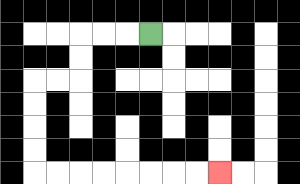{'start': '[6, 1]', 'end': '[9, 7]', 'path_directions': 'L,L,L,D,D,L,L,D,D,D,D,R,R,R,R,R,R,R,R', 'path_coordinates': '[[6, 1], [5, 1], [4, 1], [3, 1], [3, 2], [3, 3], [2, 3], [1, 3], [1, 4], [1, 5], [1, 6], [1, 7], [2, 7], [3, 7], [4, 7], [5, 7], [6, 7], [7, 7], [8, 7], [9, 7]]'}